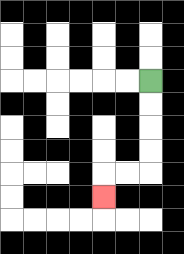{'start': '[6, 3]', 'end': '[4, 8]', 'path_directions': 'D,D,D,D,L,L,D', 'path_coordinates': '[[6, 3], [6, 4], [6, 5], [6, 6], [6, 7], [5, 7], [4, 7], [4, 8]]'}